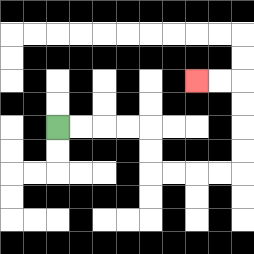{'start': '[2, 5]', 'end': '[8, 3]', 'path_directions': 'R,R,R,R,D,D,R,R,R,R,U,U,U,U,L,L', 'path_coordinates': '[[2, 5], [3, 5], [4, 5], [5, 5], [6, 5], [6, 6], [6, 7], [7, 7], [8, 7], [9, 7], [10, 7], [10, 6], [10, 5], [10, 4], [10, 3], [9, 3], [8, 3]]'}